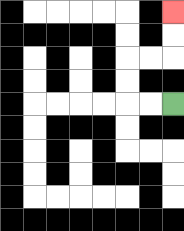{'start': '[7, 4]', 'end': '[7, 0]', 'path_directions': 'L,L,U,U,R,R,U,U', 'path_coordinates': '[[7, 4], [6, 4], [5, 4], [5, 3], [5, 2], [6, 2], [7, 2], [7, 1], [7, 0]]'}